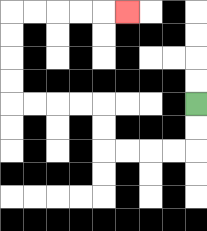{'start': '[8, 4]', 'end': '[5, 0]', 'path_directions': 'D,D,L,L,L,L,U,U,L,L,L,L,U,U,U,U,R,R,R,R,R', 'path_coordinates': '[[8, 4], [8, 5], [8, 6], [7, 6], [6, 6], [5, 6], [4, 6], [4, 5], [4, 4], [3, 4], [2, 4], [1, 4], [0, 4], [0, 3], [0, 2], [0, 1], [0, 0], [1, 0], [2, 0], [3, 0], [4, 0], [5, 0]]'}